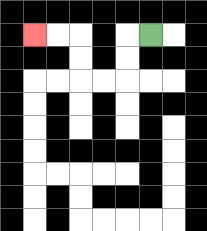{'start': '[6, 1]', 'end': '[1, 1]', 'path_directions': 'L,D,D,L,L,U,U,L,L', 'path_coordinates': '[[6, 1], [5, 1], [5, 2], [5, 3], [4, 3], [3, 3], [3, 2], [3, 1], [2, 1], [1, 1]]'}